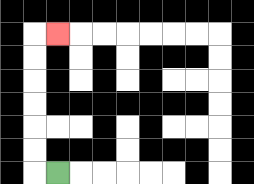{'start': '[2, 7]', 'end': '[2, 1]', 'path_directions': 'L,U,U,U,U,U,U,R', 'path_coordinates': '[[2, 7], [1, 7], [1, 6], [1, 5], [1, 4], [1, 3], [1, 2], [1, 1], [2, 1]]'}